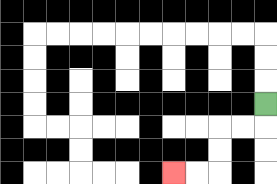{'start': '[11, 4]', 'end': '[7, 7]', 'path_directions': 'D,L,L,D,D,L,L', 'path_coordinates': '[[11, 4], [11, 5], [10, 5], [9, 5], [9, 6], [9, 7], [8, 7], [7, 7]]'}